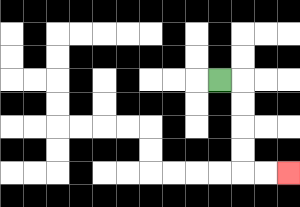{'start': '[9, 3]', 'end': '[12, 7]', 'path_directions': 'R,D,D,D,D,R,R', 'path_coordinates': '[[9, 3], [10, 3], [10, 4], [10, 5], [10, 6], [10, 7], [11, 7], [12, 7]]'}